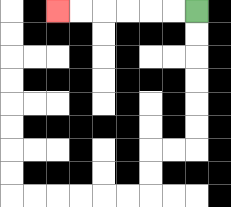{'start': '[8, 0]', 'end': '[2, 0]', 'path_directions': 'L,L,L,L,L,L', 'path_coordinates': '[[8, 0], [7, 0], [6, 0], [5, 0], [4, 0], [3, 0], [2, 0]]'}